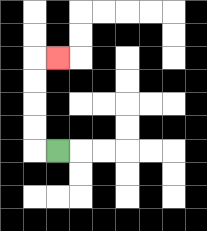{'start': '[2, 6]', 'end': '[2, 2]', 'path_directions': 'L,U,U,U,U,R', 'path_coordinates': '[[2, 6], [1, 6], [1, 5], [1, 4], [1, 3], [1, 2], [2, 2]]'}